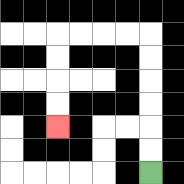{'start': '[6, 7]', 'end': '[2, 5]', 'path_directions': 'U,U,U,U,U,U,L,L,L,L,D,D,D,D', 'path_coordinates': '[[6, 7], [6, 6], [6, 5], [6, 4], [6, 3], [6, 2], [6, 1], [5, 1], [4, 1], [3, 1], [2, 1], [2, 2], [2, 3], [2, 4], [2, 5]]'}